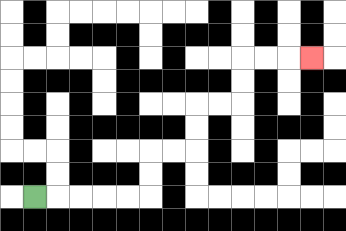{'start': '[1, 8]', 'end': '[13, 2]', 'path_directions': 'R,R,R,R,R,U,U,R,R,U,U,R,R,U,U,R,R,R', 'path_coordinates': '[[1, 8], [2, 8], [3, 8], [4, 8], [5, 8], [6, 8], [6, 7], [6, 6], [7, 6], [8, 6], [8, 5], [8, 4], [9, 4], [10, 4], [10, 3], [10, 2], [11, 2], [12, 2], [13, 2]]'}